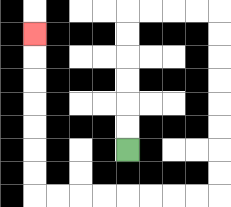{'start': '[5, 6]', 'end': '[1, 1]', 'path_directions': 'U,U,U,U,U,U,R,R,R,R,D,D,D,D,D,D,D,D,L,L,L,L,L,L,L,L,U,U,U,U,U,U,U', 'path_coordinates': '[[5, 6], [5, 5], [5, 4], [5, 3], [5, 2], [5, 1], [5, 0], [6, 0], [7, 0], [8, 0], [9, 0], [9, 1], [9, 2], [9, 3], [9, 4], [9, 5], [9, 6], [9, 7], [9, 8], [8, 8], [7, 8], [6, 8], [5, 8], [4, 8], [3, 8], [2, 8], [1, 8], [1, 7], [1, 6], [1, 5], [1, 4], [1, 3], [1, 2], [1, 1]]'}